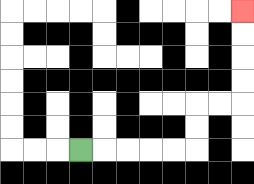{'start': '[3, 6]', 'end': '[10, 0]', 'path_directions': 'R,R,R,R,R,U,U,R,R,U,U,U,U', 'path_coordinates': '[[3, 6], [4, 6], [5, 6], [6, 6], [7, 6], [8, 6], [8, 5], [8, 4], [9, 4], [10, 4], [10, 3], [10, 2], [10, 1], [10, 0]]'}